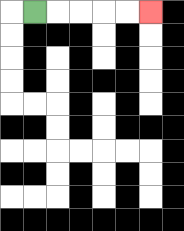{'start': '[1, 0]', 'end': '[6, 0]', 'path_directions': 'R,R,R,R,R', 'path_coordinates': '[[1, 0], [2, 0], [3, 0], [4, 0], [5, 0], [6, 0]]'}